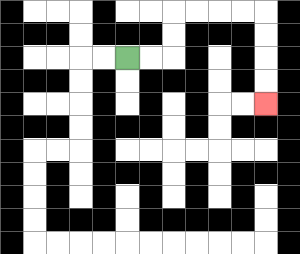{'start': '[5, 2]', 'end': '[11, 4]', 'path_directions': 'R,R,U,U,R,R,R,R,D,D,D,D', 'path_coordinates': '[[5, 2], [6, 2], [7, 2], [7, 1], [7, 0], [8, 0], [9, 0], [10, 0], [11, 0], [11, 1], [11, 2], [11, 3], [11, 4]]'}